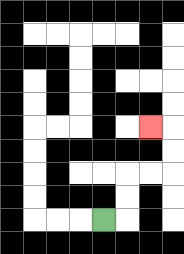{'start': '[4, 9]', 'end': '[6, 5]', 'path_directions': 'R,U,U,R,R,U,U,L', 'path_coordinates': '[[4, 9], [5, 9], [5, 8], [5, 7], [6, 7], [7, 7], [7, 6], [7, 5], [6, 5]]'}